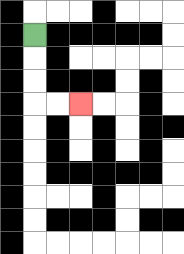{'start': '[1, 1]', 'end': '[3, 4]', 'path_directions': 'D,D,D,R,R', 'path_coordinates': '[[1, 1], [1, 2], [1, 3], [1, 4], [2, 4], [3, 4]]'}